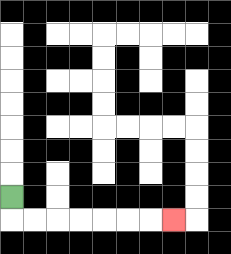{'start': '[0, 8]', 'end': '[7, 9]', 'path_directions': 'D,R,R,R,R,R,R,R', 'path_coordinates': '[[0, 8], [0, 9], [1, 9], [2, 9], [3, 9], [4, 9], [5, 9], [6, 9], [7, 9]]'}